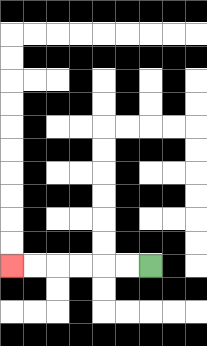{'start': '[6, 11]', 'end': '[0, 11]', 'path_directions': 'L,L,L,L,L,L', 'path_coordinates': '[[6, 11], [5, 11], [4, 11], [3, 11], [2, 11], [1, 11], [0, 11]]'}